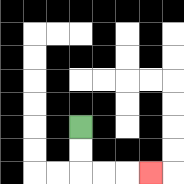{'start': '[3, 5]', 'end': '[6, 7]', 'path_directions': 'D,D,R,R,R', 'path_coordinates': '[[3, 5], [3, 6], [3, 7], [4, 7], [5, 7], [6, 7]]'}